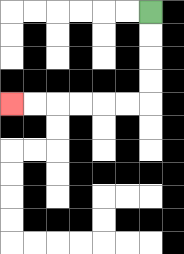{'start': '[6, 0]', 'end': '[0, 4]', 'path_directions': 'D,D,D,D,L,L,L,L,L,L', 'path_coordinates': '[[6, 0], [6, 1], [6, 2], [6, 3], [6, 4], [5, 4], [4, 4], [3, 4], [2, 4], [1, 4], [0, 4]]'}